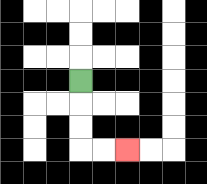{'start': '[3, 3]', 'end': '[5, 6]', 'path_directions': 'D,D,D,R,R', 'path_coordinates': '[[3, 3], [3, 4], [3, 5], [3, 6], [4, 6], [5, 6]]'}